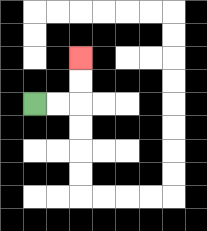{'start': '[1, 4]', 'end': '[3, 2]', 'path_directions': 'R,R,U,U', 'path_coordinates': '[[1, 4], [2, 4], [3, 4], [3, 3], [3, 2]]'}